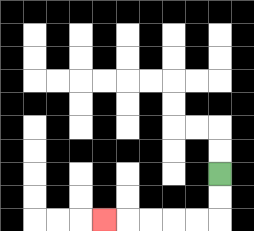{'start': '[9, 7]', 'end': '[4, 9]', 'path_directions': 'D,D,L,L,L,L,L', 'path_coordinates': '[[9, 7], [9, 8], [9, 9], [8, 9], [7, 9], [6, 9], [5, 9], [4, 9]]'}